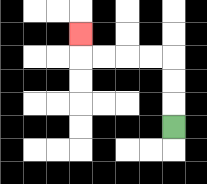{'start': '[7, 5]', 'end': '[3, 1]', 'path_directions': 'U,U,U,L,L,L,L,U', 'path_coordinates': '[[7, 5], [7, 4], [7, 3], [7, 2], [6, 2], [5, 2], [4, 2], [3, 2], [3, 1]]'}